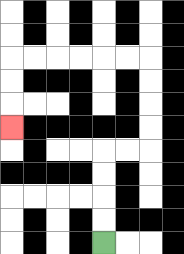{'start': '[4, 10]', 'end': '[0, 5]', 'path_directions': 'U,U,U,U,R,R,U,U,U,U,L,L,L,L,L,L,D,D,D', 'path_coordinates': '[[4, 10], [4, 9], [4, 8], [4, 7], [4, 6], [5, 6], [6, 6], [6, 5], [6, 4], [6, 3], [6, 2], [5, 2], [4, 2], [3, 2], [2, 2], [1, 2], [0, 2], [0, 3], [0, 4], [0, 5]]'}